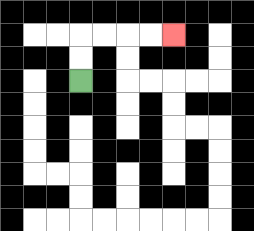{'start': '[3, 3]', 'end': '[7, 1]', 'path_directions': 'U,U,R,R,R,R', 'path_coordinates': '[[3, 3], [3, 2], [3, 1], [4, 1], [5, 1], [6, 1], [7, 1]]'}